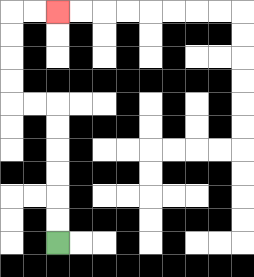{'start': '[2, 10]', 'end': '[2, 0]', 'path_directions': 'U,U,U,U,U,U,L,L,U,U,U,U,R,R', 'path_coordinates': '[[2, 10], [2, 9], [2, 8], [2, 7], [2, 6], [2, 5], [2, 4], [1, 4], [0, 4], [0, 3], [0, 2], [0, 1], [0, 0], [1, 0], [2, 0]]'}